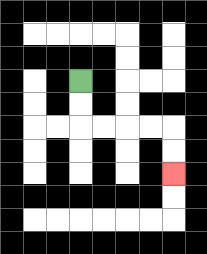{'start': '[3, 3]', 'end': '[7, 7]', 'path_directions': 'D,D,R,R,R,R,D,D', 'path_coordinates': '[[3, 3], [3, 4], [3, 5], [4, 5], [5, 5], [6, 5], [7, 5], [7, 6], [7, 7]]'}